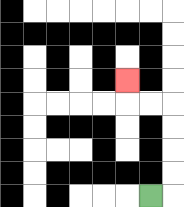{'start': '[6, 8]', 'end': '[5, 3]', 'path_directions': 'R,U,U,U,U,L,L,U', 'path_coordinates': '[[6, 8], [7, 8], [7, 7], [7, 6], [7, 5], [7, 4], [6, 4], [5, 4], [5, 3]]'}